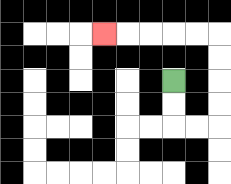{'start': '[7, 3]', 'end': '[4, 1]', 'path_directions': 'D,D,R,R,U,U,U,U,L,L,L,L,L', 'path_coordinates': '[[7, 3], [7, 4], [7, 5], [8, 5], [9, 5], [9, 4], [9, 3], [9, 2], [9, 1], [8, 1], [7, 1], [6, 1], [5, 1], [4, 1]]'}